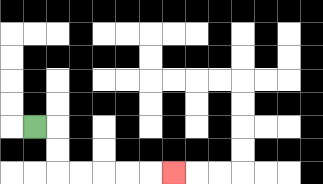{'start': '[1, 5]', 'end': '[7, 7]', 'path_directions': 'R,D,D,R,R,R,R,R', 'path_coordinates': '[[1, 5], [2, 5], [2, 6], [2, 7], [3, 7], [4, 7], [5, 7], [6, 7], [7, 7]]'}